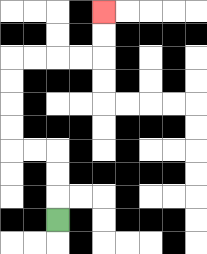{'start': '[2, 9]', 'end': '[4, 0]', 'path_directions': 'U,U,U,L,L,U,U,U,U,R,R,R,R,U,U', 'path_coordinates': '[[2, 9], [2, 8], [2, 7], [2, 6], [1, 6], [0, 6], [0, 5], [0, 4], [0, 3], [0, 2], [1, 2], [2, 2], [3, 2], [4, 2], [4, 1], [4, 0]]'}